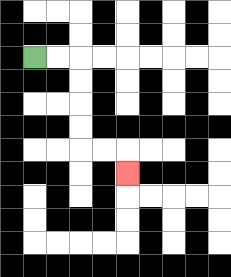{'start': '[1, 2]', 'end': '[5, 7]', 'path_directions': 'R,R,D,D,D,D,R,R,D', 'path_coordinates': '[[1, 2], [2, 2], [3, 2], [3, 3], [3, 4], [3, 5], [3, 6], [4, 6], [5, 6], [5, 7]]'}